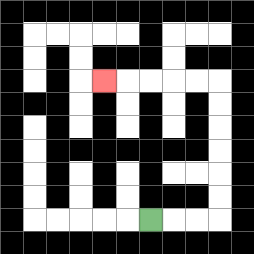{'start': '[6, 9]', 'end': '[4, 3]', 'path_directions': 'R,R,R,U,U,U,U,U,U,L,L,L,L,L', 'path_coordinates': '[[6, 9], [7, 9], [8, 9], [9, 9], [9, 8], [9, 7], [9, 6], [9, 5], [9, 4], [9, 3], [8, 3], [7, 3], [6, 3], [5, 3], [4, 3]]'}